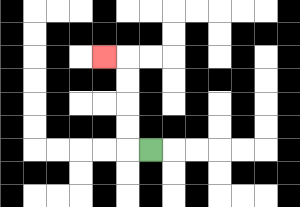{'start': '[6, 6]', 'end': '[4, 2]', 'path_directions': 'L,U,U,U,U,L', 'path_coordinates': '[[6, 6], [5, 6], [5, 5], [5, 4], [5, 3], [5, 2], [4, 2]]'}